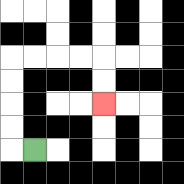{'start': '[1, 6]', 'end': '[4, 4]', 'path_directions': 'L,U,U,U,U,R,R,R,R,D,D', 'path_coordinates': '[[1, 6], [0, 6], [0, 5], [0, 4], [0, 3], [0, 2], [1, 2], [2, 2], [3, 2], [4, 2], [4, 3], [4, 4]]'}